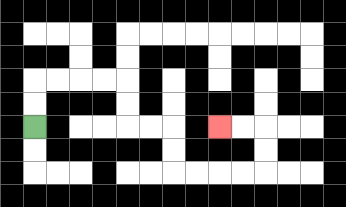{'start': '[1, 5]', 'end': '[9, 5]', 'path_directions': 'U,U,R,R,R,R,D,D,R,R,D,D,R,R,R,R,U,U,L,L', 'path_coordinates': '[[1, 5], [1, 4], [1, 3], [2, 3], [3, 3], [4, 3], [5, 3], [5, 4], [5, 5], [6, 5], [7, 5], [7, 6], [7, 7], [8, 7], [9, 7], [10, 7], [11, 7], [11, 6], [11, 5], [10, 5], [9, 5]]'}